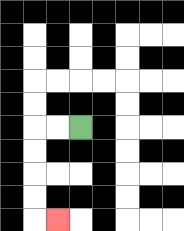{'start': '[3, 5]', 'end': '[2, 9]', 'path_directions': 'L,L,D,D,D,D,R', 'path_coordinates': '[[3, 5], [2, 5], [1, 5], [1, 6], [1, 7], [1, 8], [1, 9], [2, 9]]'}